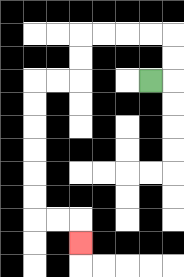{'start': '[6, 3]', 'end': '[3, 10]', 'path_directions': 'R,U,U,L,L,L,L,D,D,L,L,D,D,D,D,D,D,R,R,D', 'path_coordinates': '[[6, 3], [7, 3], [7, 2], [7, 1], [6, 1], [5, 1], [4, 1], [3, 1], [3, 2], [3, 3], [2, 3], [1, 3], [1, 4], [1, 5], [1, 6], [1, 7], [1, 8], [1, 9], [2, 9], [3, 9], [3, 10]]'}